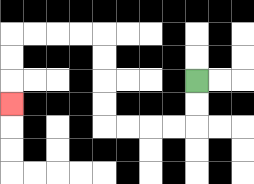{'start': '[8, 3]', 'end': '[0, 4]', 'path_directions': 'D,D,L,L,L,L,U,U,U,U,L,L,L,L,D,D,D', 'path_coordinates': '[[8, 3], [8, 4], [8, 5], [7, 5], [6, 5], [5, 5], [4, 5], [4, 4], [4, 3], [4, 2], [4, 1], [3, 1], [2, 1], [1, 1], [0, 1], [0, 2], [0, 3], [0, 4]]'}